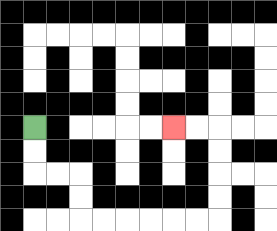{'start': '[1, 5]', 'end': '[7, 5]', 'path_directions': 'D,D,R,R,D,D,R,R,R,R,R,R,U,U,U,U,L,L', 'path_coordinates': '[[1, 5], [1, 6], [1, 7], [2, 7], [3, 7], [3, 8], [3, 9], [4, 9], [5, 9], [6, 9], [7, 9], [8, 9], [9, 9], [9, 8], [9, 7], [9, 6], [9, 5], [8, 5], [7, 5]]'}